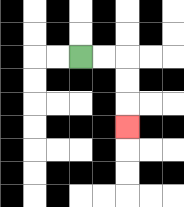{'start': '[3, 2]', 'end': '[5, 5]', 'path_directions': 'R,R,D,D,D', 'path_coordinates': '[[3, 2], [4, 2], [5, 2], [5, 3], [5, 4], [5, 5]]'}